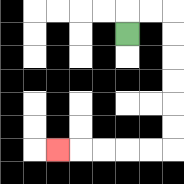{'start': '[5, 1]', 'end': '[2, 6]', 'path_directions': 'U,R,R,D,D,D,D,D,D,L,L,L,L,L', 'path_coordinates': '[[5, 1], [5, 0], [6, 0], [7, 0], [7, 1], [7, 2], [7, 3], [7, 4], [7, 5], [7, 6], [6, 6], [5, 6], [4, 6], [3, 6], [2, 6]]'}